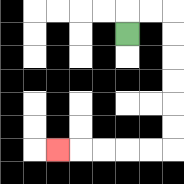{'start': '[5, 1]', 'end': '[2, 6]', 'path_directions': 'U,R,R,D,D,D,D,D,D,L,L,L,L,L', 'path_coordinates': '[[5, 1], [5, 0], [6, 0], [7, 0], [7, 1], [7, 2], [7, 3], [7, 4], [7, 5], [7, 6], [6, 6], [5, 6], [4, 6], [3, 6], [2, 6]]'}